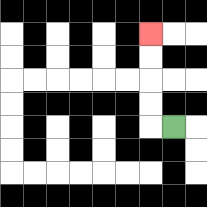{'start': '[7, 5]', 'end': '[6, 1]', 'path_directions': 'L,U,U,U,U', 'path_coordinates': '[[7, 5], [6, 5], [6, 4], [6, 3], [6, 2], [6, 1]]'}